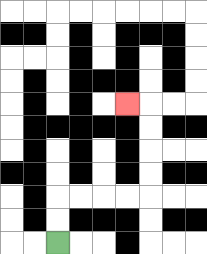{'start': '[2, 10]', 'end': '[5, 4]', 'path_directions': 'U,U,R,R,R,R,U,U,U,U,L', 'path_coordinates': '[[2, 10], [2, 9], [2, 8], [3, 8], [4, 8], [5, 8], [6, 8], [6, 7], [6, 6], [6, 5], [6, 4], [5, 4]]'}